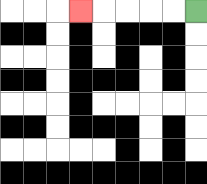{'start': '[8, 0]', 'end': '[3, 0]', 'path_directions': 'L,L,L,L,L', 'path_coordinates': '[[8, 0], [7, 0], [6, 0], [5, 0], [4, 0], [3, 0]]'}